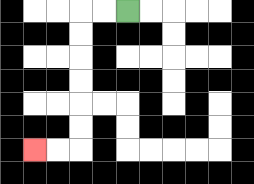{'start': '[5, 0]', 'end': '[1, 6]', 'path_directions': 'L,L,D,D,D,D,D,D,L,L', 'path_coordinates': '[[5, 0], [4, 0], [3, 0], [3, 1], [3, 2], [3, 3], [3, 4], [3, 5], [3, 6], [2, 6], [1, 6]]'}